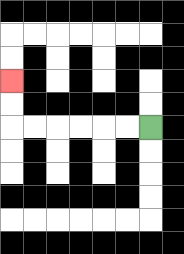{'start': '[6, 5]', 'end': '[0, 3]', 'path_directions': 'L,L,L,L,L,L,U,U', 'path_coordinates': '[[6, 5], [5, 5], [4, 5], [3, 5], [2, 5], [1, 5], [0, 5], [0, 4], [0, 3]]'}